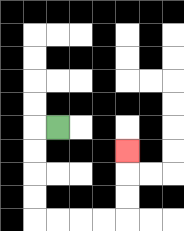{'start': '[2, 5]', 'end': '[5, 6]', 'path_directions': 'L,D,D,D,D,R,R,R,R,U,U,U', 'path_coordinates': '[[2, 5], [1, 5], [1, 6], [1, 7], [1, 8], [1, 9], [2, 9], [3, 9], [4, 9], [5, 9], [5, 8], [5, 7], [5, 6]]'}